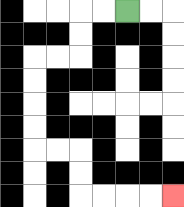{'start': '[5, 0]', 'end': '[7, 8]', 'path_directions': 'L,L,D,D,L,L,D,D,D,D,R,R,D,D,R,R,R,R', 'path_coordinates': '[[5, 0], [4, 0], [3, 0], [3, 1], [3, 2], [2, 2], [1, 2], [1, 3], [1, 4], [1, 5], [1, 6], [2, 6], [3, 6], [3, 7], [3, 8], [4, 8], [5, 8], [6, 8], [7, 8]]'}